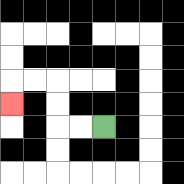{'start': '[4, 5]', 'end': '[0, 4]', 'path_directions': 'L,L,U,U,L,L,D', 'path_coordinates': '[[4, 5], [3, 5], [2, 5], [2, 4], [2, 3], [1, 3], [0, 3], [0, 4]]'}